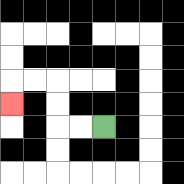{'start': '[4, 5]', 'end': '[0, 4]', 'path_directions': 'L,L,U,U,L,L,D', 'path_coordinates': '[[4, 5], [3, 5], [2, 5], [2, 4], [2, 3], [1, 3], [0, 3], [0, 4]]'}